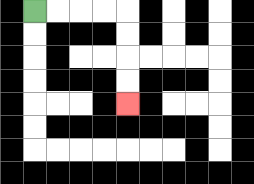{'start': '[1, 0]', 'end': '[5, 4]', 'path_directions': 'R,R,R,R,D,D,D,D', 'path_coordinates': '[[1, 0], [2, 0], [3, 0], [4, 0], [5, 0], [5, 1], [5, 2], [5, 3], [5, 4]]'}